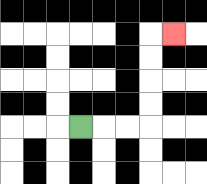{'start': '[3, 5]', 'end': '[7, 1]', 'path_directions': 'R,R,R,U,U,U,U,R', 'path_coordinates': '[[3, 5], [4, 5], [5, 5], [6, 5], [6, 4], [6, 3], [6, 2], [6, 1], [7, 1]]'}